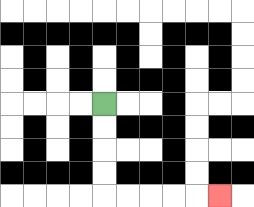{'start': '[4, 4]', 'end': '[9, 8]', 'path_directions': 'D,D,D,D,R,R,R,R,R', 'path_coordinates': '[[4, 4], [4, 5], [4, 6], [4, 7], [4, 8], [5, 8], [6, 8], [7, 8], [8, 8], [9, 8]]'}